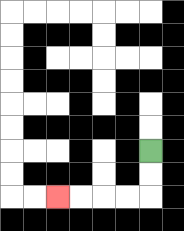{'start': '[6, 6]', 'end': '[2, 8]', 'path_directions': 'D,D,L,L,L,L', 'path_coordinates': '[[6, 6], [6, 7], [6, 8], [5, 8], [4, 8], [3, 8], [2, 8]]'}